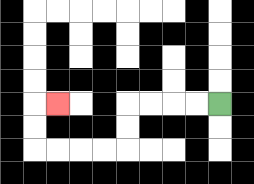{'start': '[9, 4]', 'end': '[2, 4]', 'path_directions': 'L,L,L,L,D,D,L,L,L,L,U,U,R', 'path_coordinates': '[[9, 4], [8, 4], [7, 4], [6, 4], [5, 4], [5, 5], [5, 6], [4, 6], [3, 6], [2, 6], [1, 6], [1, 5], [1, 4], [2, 4]]'}